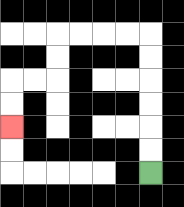{'start': '[6, 7]', 'end': '[0, 5]', 'path_directions': 'U,U,U,U,U,U,L,L,L,L,D,D,L,L,D,D', 'path_coordinates': '[[6, 7], [6, 6], [6, 5], [6, 4], [6, 3], [6, 2], [6, 1], [5, 1], [4, 1], [3, 1], [2, 1], [2, 2], [2, 3], [1, 3], [0, 3], [0, 4], [0, 5]]'}